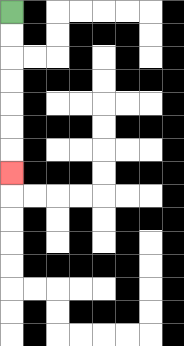{'start': '[0, 0]', 'end': '[0, 7]', 'path_directions': 'D,D,D,D,D,D,D', 'path_coordinates': '[[0, 0], [0, 1], [0, 2], [0, 3], [0, 4], [0, 5], [0, 6], [0, 7]]'}